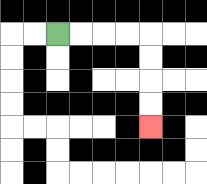{'start': '[2, 1]', 'end': '[6, 5]', 'path_directions': 'R,R,R,R,D,D,D,D', 'path_coordinates': '[[2, 1], [3, 1], [4, 1], [5, 1], [6, 1], [6, 2], [6, 3], [6, 4], [6, 5]]'}